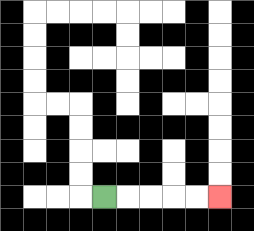{'start': '[4, 8]', 'end': '[9, 8]', 'path_directions': 'R,R,R,R,R', 'path_coordinates': '[[4, 8], [5, 8], [6, 8], [7, 8], [8, 8], [9, 8]]'}